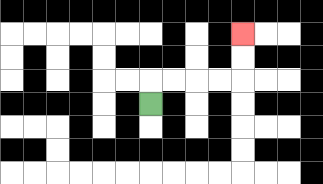{'start': '[6, 4]', 'end': '[10, 1]', 'path_directions': 'U,R,R,R,R,U,U', 'path_coordinates': '[[6, 4], [6, 3], [7, 3], [8, 3], [9, 3], [10, 3], [10, 2], [10, 1]]'}